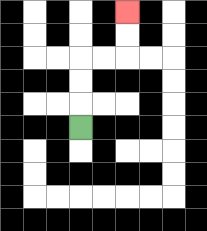{'start': '[3, 5]', 'end': '[5, 0]', 'path_directions': 'U,U,U,R,R,U,U', 'path_coordinates': '[[3, 5], [3, 4], [3, 3], [3, 2], [4, 2], [5, 2], [5, 1], [5, 0]]'}